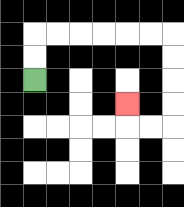{'start': '[1, 3]', 'end': '[5, 4]', 'path_directions': 'U,U,R,R,R,R,R,R,D,D,D,D,L,L,U', 'path_coordinates': '[[1, 3], [1, 2], [1, 1], [2, 1], [3, 1], [4, 1], [5, 1], [6, 1], [7, 1], [7, 2], [7, 3], [7, 4], [7, 5], [6, 5], [5, 5], [5, 4]]'}